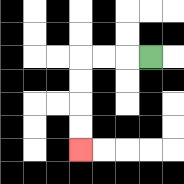{'start': '[6, 2]', 'end': '[3, 6]', 'path_directions': 'L,L,L,D,D,D,D', 'path_coordinates': '[[6, 2], [5, 2], [4, 2], [3, 2], [3, 3], [3, 4], [3, 5], [3, 6]]'}